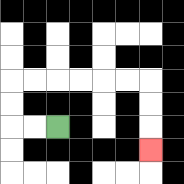{'start': '[2, 5]', 'end': '[6, 6]', 'path_directions': 'L,L,U,U,R,R,R,R,R,R,D,D,D', 'path_coordinates': '[[2, 5], [1, 5], [0, 5], [0, 4], [0, 3], [1, 3], [2, 3], [3, 3], [4, 3], [5, 3], [6, 3], [6, 4], [6, 5], [6, 6]]'}